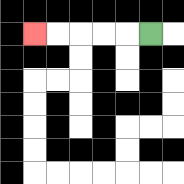{'start': '[6, 1]', 'end': '[1, 1]', 'path_directions': 'L,L,L,L,L', 'path_coordinates': '[[6, 1], [5, 1], [4, 1], [3, 1], [2, 1], [1, 1]]'}